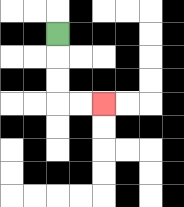{'start': '[2, 1]', 'end': '[4, 4]', 'path_directions': 'D,D,D,R,R', 'path_coordinates': '[[2, 1], [2, 2], [2, 3], [2, 4], [3, 4], [4, 4]]'}